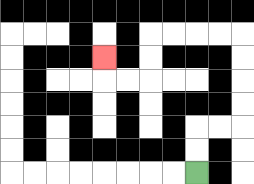{'start': '[8, 7]', 'end': '[4, 2]', 'path_directions': 'U,U,R,R,U,U,U,U,L,L,L,L,D,D,L,L,U', 'path_coordinates': '[[8, 7], [8, 6], [8, 5], [9, 5], [10, 5], [10, 4], [10, 3], [10, 2], [10, 1], [9, 1], [8, 1], [7, 1], [6, 1], [6, 2], [6, 3], [5, 3], [4, 3], [4, 2]]'}